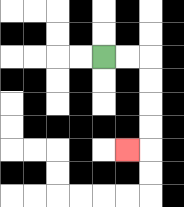{'start': '[4, 2]', 'end': '[5, 6]', 'path_directions': 'R,R,D,D,D,D,L', 'path_coordinates': '[[4, 2], [5, 2], [6, 2], [6, 3], [6, 4], [6, 5], [6, 6], [5, 6]]'}